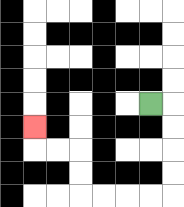{'start': '[6, 4]', 'end': '[1, 5]', 'path_directions': 'R,D,D,D,D,L,L,L,L,U,U,L,L,U', 'path_coordinates': '[[6, 4], [7, 4], [7, 5], [7, 6], [7, 7], [7, 8], [6, 8], [5, 8], [4, 8], [3, 8], [3, 7], [3, 6], [2, 6], [1, 6], [1, 5]]'}